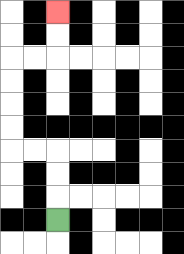{'start': '[2, 9]', 'end': '[2, 0]', 'path_directions': 'U,U,U,L,L,U,U,U,U,R,R,U,U', 'path_coordinates': '[[2, 9], [2, 8], [2, 7], [2, 6], [1, 6], [0, 6], [0, 5], [0, 4], [0, 3], [0, 2], [1, 2], [2, 2], [2, 1], [2, 0]]'}